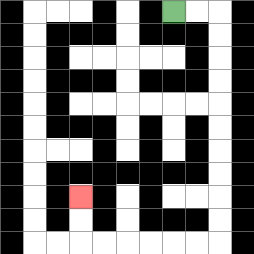{'start': '[7, 0]', 'end': '[3, 8]', 'path_directions': 'R,R,D,D,D,D,D,D,D,D,D,D,L,L,L,L,L,L,U,U', 'path_coordinates': '[[7, 0], [8, 0], [9, 0], [9, 1], [9, 2], [9, 3], [9, 4], [9, 5], [9, 6], [9, 7], [9, 8], [9, 9], [9, 10], [8, 10], [7, 10], [6, 10], [5, 10], [4, 10], [3, 10], [3, 9], [3, 8]]'}